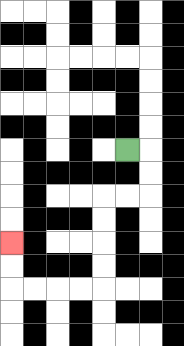{'start': '[5, 6]', 'end': '[0, 10]', 'path_directions': 'R,D,D,L,L,D,D,D,D,L,L,L,L,U,U', 'path_coordinates': '[[5, 6], [6, 6], [6, 7], [6, 8], [5, 8], [4, 8], [4, 9], [4, 10], [4, 11], [4, 12], [3, 12], [2, 12], [1, 12], [0, 12], [0, 11], [0, 10]]'}